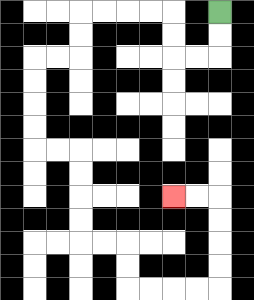{'start': '[9, 0]', 'end': '[7, 8]', 'path_directions': 'D,D,L,L,U,U,L,L,L,L,D,D,L,L,D,D,D,D,R,R,D,D,D,D,R,R,D,D,R,R,R,R,U,U,U,U,L,L', 'path_coordinates': '[[9, 0], [9, 1], [9, 2], [8, 2], [7, 2], [7, 1], [7, 0], [6, 0], [5, 0], [4, 0], [3, 0], [3, 1], [3, 2], [2, 2], [1, 2], [1, 3], [1, 4], [1, 5], [1, 6], [2, 6], [3, 6], [3, 7], [3, 8], [3, 9], [3, 10], [4, 10], [5, 10], [5, 11], [5, 12], [6, 12], [7, 12], [8, 12], [9, 12], [9, 11], [9, 10], [9, 9], [9, 8], [8, 8], [7, 8]]'}